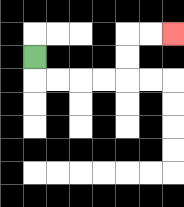{'start': '[1, 2]', 'end': '[7, 1]', 'path_directions': 'D,R,R,R,R,U,U,R,R', 'path_coordinates': '[[1, 2], [1, 3], [2, 3], [3, 3], [4, 3], [5, 3], [5, 2], [5, 1], [6, 1], [7, 1]]'}